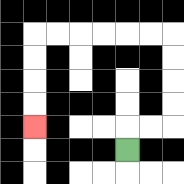{'start': '[5, 6]', 'end': '[1, 5]', 'path_directions': 'U,R,R,U,U,U,U,L,L,L,L,L,L,D,D,D,D', 'path_coordinates': '[[5, 6], [5, 5], [6, 5], [7, 5], [7, 4], [7, 3], [7, 2], [7, 1], [6, 1], [5, 1], [4, 1], [3, 1], [2, 1], [1, 1], [1, 2], [1, 3], [1, 4], [1, 5]]'}